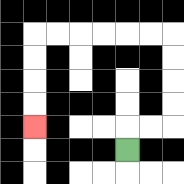{'start': '[5, 6]', 'end': '[1, 5]', 'path_directions': 'U,R,R,U,U,U,U,L,L,L,L,L,L,D,D,D,D', 'path_coordinates': '[[5, 6], [5, 5], [6, 5], [7, 5], [7, 4], [7, 3], [7, 2], [7, 1], [6, 1], [5, 1], [4, 1], [3, 1], [2, 1], [1, 1], [1, 2], [1, 3], [1, 4], [1, 5]]'}